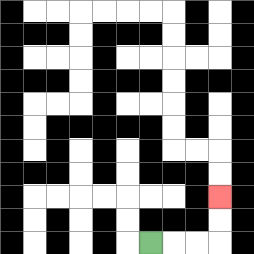{'start': '[6, 10]', 'end': '[9, 8]', 'path_directions': 'R,R,R,U,U', 'path_coordinates': '[[6, 10], [7, 10], [8, 10], [9, 10], [9, 9], [9, 8]]'}